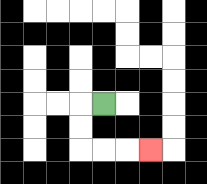{'start': '[4, 4]', 'end': '[6, 6]', 'path_directions': 'L,D,D,R,R,R', 'path_coordinates': '[[4, 4], [3, 4], [3, 5], [3, 6], [4, 6], [5, 6], [6, 6]]'}